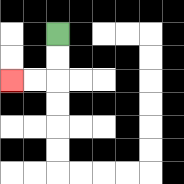{'start': '[2, 1]', 'end': '[0, 3]', 'path_directions': 'D,D,L,L', 'path_coordinates': '[[2, 1], [2, 2], [2, 3], [1, 3], [0, 3]]'}